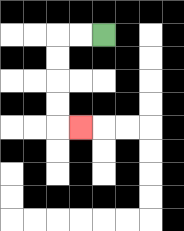{'start': '[4, 1]', 'end': '[3, 5]', 'path_directions': 'L,L,D,D,D,D,R', 'path_coordinates': '[[4, 1], [3, 1], [2, 1], [2, 2], [2, 3], [2, 4], [2, 5], [3, 5]]'}